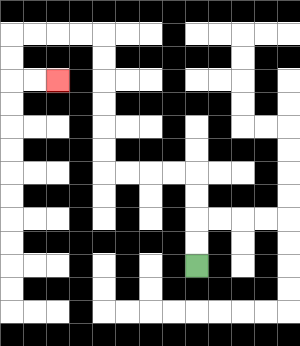{'start': '[8, 11]', 'end': '[2, 3]', 'path_directions': 'U,U,U,U,L,L,L,L,U,U,U,U,U,U,L,L,L,L,D,D,R,R', 'path_coordinates': '[[8, 11], [8, 10], [8, 9], [8, 8], [8, 7], [7, 7], [6, 7], [5, 7], [4, 7], [4, 6], [4, 5], [4, 4], [4, 3], [4, 2], [4, 1], [3, 1], [2, 1], [1, 1], [0, 1], [0, 2], [0, 3], [1, 3], [2, 3]]'}